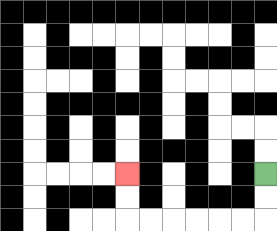{'start': '[11, 7]', 'end': '[5, 7]', 'path_directions': 'D,D,L,L,L,L,L,L,U,U', 'path_coordinates': '[[11, 7], [11, 8], [11, 9], [10, 9], [9, 9], [8, 9], [7, 9], [6, 9], [5, 9], [5, 8], [5, 7]]'}